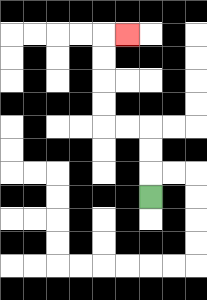{'start': '[6, 8]', 'end': '[5, 1]', 'path_directions': 'U,U,U,L,L,U,U,U,U,R', 'path_coordinates': '[[6, 8], [6, 7], [6, 6], [6, 5], [5, 5], [4, 5], [4, 4], [4, 3], [4, 2], [4, 1], [5, 1]]'}